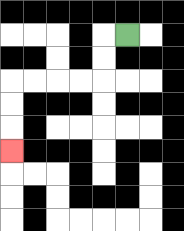{'start': '[5, 1]', 'end': '[0, 6]', 'path_directions': 'L,D,D,L,L,L,L,D,D,D', 'path_coordinates': '[[5, 1], [4, 1], [4, 2], [4, 3], [3, 3], [2, 3], [1, 3], [0, 3], [0, 4], [0, 5], [0, 6]]'}